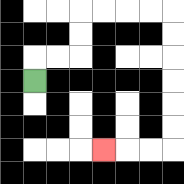{'start': '[1, 3]', 'end': '[4, 6]', 'path_directions': 'U,R,R,U,U,R,R,R,R,D,D,D,D,D,D,L,L,L', 'path_coordinates': '[[1, 3], [1, 2], [2, 2], [3, 2], [3, 1], [3, 0], [4, 0], [5, 0], [6, 0], [7, 0], [7, 1], [7, 2], [7, 3], [7, 4], [7, 5], [7, 6], [6, 6], [5, 6], [4, 6]]'}